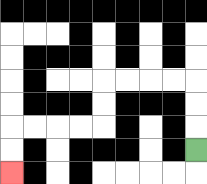{'start': '[8, 6]', 'end': '[0, 7]', 'path_directions': 'U,U,U,L,L,L,L,D,D,L,L,L,L,D,D', 'path_coordinates': '[[8, 6], [8, 5], [8, 4], [8, 3], [7, 3], [6, 3], [5, 3], [4, 3], [4, 4], [4, 5], [3, 5], [2, 5], [1, 5], [0, 5], [0, 6], [0, 7]]'}